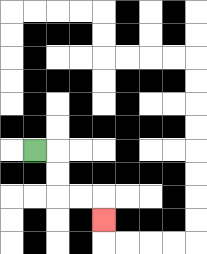{'start': '[1, 6]', 'end': '[4, 9]', 'path_directions': 'R,D,D,R,R,D', 'path_coordinates': '[[1, 6], [2, 6], [2, 7], [2, 8], [3, 8], [4, 8], [4, 9]]'}